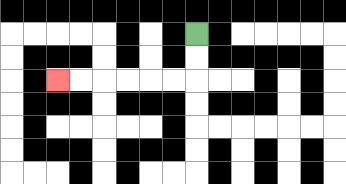{'start': '[8, 1]', 'end': '[2, 3]', 'path_directions': 'D,D,L,L,L,L,L,L', 'path_coordinates': '[[8, 1], [8, 2], [8, 3], [7, 3], [6, 3], [5, 3], [4, 3], [3, 3], [2, 3]]'}